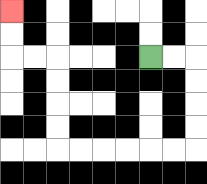{'start': '[6, 2]', 'end': '[0, 0]', 'path_directions': 'R,R,D,D,D,D,L,L,L,L,L,L,U,U,U,U,L,L,U,U', 'path_coordinates': '[[6, 2], [7, 2], [8, 2], [8, 3], [8, 4], [8, 5], [8, 6], [7, 6], [6, 6], [5, 6], [4, 6], [3, 6], [2, 6], [2, 5], [2, 4], [2, 3], [2, 2], [1, 2], [0, 2], [0, 1], [0, 0]]'}